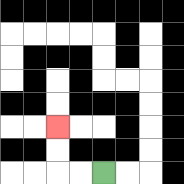{'start': '[4, 7]', 'end': '[2, 5]', 'path_directions': 'L,L,U,U', 'path_coordinates': '[[4, 7], [3, 7], [2, 7], [2, 6], [2, 5]]'}